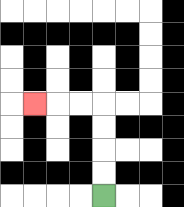{'start': '[4, 8]', 'end': '[1, 4]', 'path_directions': 'U,U,U,U,L,L,L', 'path_coordinates': '[[4, 8], [4, 7], [4, 6], [4, 5], [4, 4], [3, 4], [2, 4], [1, 4]]'}